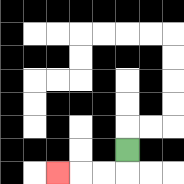{'start': '[5, 6]', 'end': '[2, 7]', 'path_directions': 'D,L,L,L', 'path_coordinates': '[[5, 6], [5, 7], [4, 7], [3, 7], [2, 7]]'}